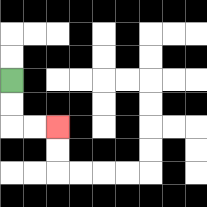{'start': '[0, 3]', 'end': '[2, 5]', 'path_directions': 'D,D,R,R', 'path_coordinates': '[[0, 3], [0, 4], [0, 5], [1, 5], [2, 5]]'}